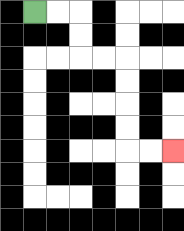{'start': '[1, 0]', 'end': '[7, 6]', 'path_directions': 'R,R,D,D,R,R,D,D,D,D,R,R', 'path_coordinates': '[[1, 0], [2, 0], [3, 0], [3, 1], [3, 2], [4, 2], [5, 2], [5, 3], [5, 4], [5, 5], [5, 6], [6, 6], [7, 6]]'}